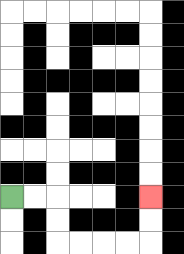{'start': '[0, 8]', 'end': '[6, 8]', 'path_directions': 'R,R,D,D,R,R,R,R,U,U', 'path_coordinates': '[[0, 8], [1, 8], [2, 8], [2, 9], [2, 10], [3, 10], [4, 10], [5, 10], [6, 10], [6, 9], [6, 8]]'}